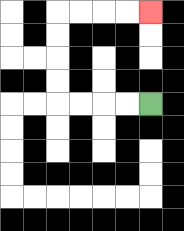{'start': '[6, 4]', 'end': '[6, 0]', 'path_directions': 'L,L,L,L,U,U,U,U,R,R,R,R', 'path_coordinates': '[[6, 4], [5, 4], [4, 4], [3, 4], [2, 4], [2, 3], [2, 2], [2, 1], [2, 0], [3, 0], [4, 0], [5, 0], [6, 0]]'}